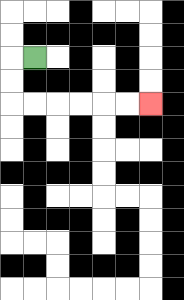{'start': '[1, 2]', 'end': '[6, 4]', 'path_directions': 'L,D,D,R,R,R,R,R,R', 'path_coordinates': '[[1, 2], [0, 2], [0, 3], [0, 4], [1, 4], [2, 4], [3, 4], [4, 4], [5, 4], [6, 4]]'}